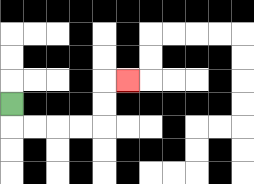{'start': '[0, 4]', 'end': '[5, 3]', 'path_directions': 'D,R,R,R,R,U,U,R', 'path_coordinates': '[[0, 4], [0, 5], [1, 5], [2, 5], [3, 5], [4, 5], [4, 4], [4, 3], [5, 3]]'}